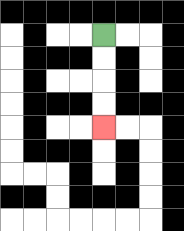{'start': '[4, 1]', 'end': '[4, 5]', 'path_directions': 'D,D,D,D', 'path_coordinates': '[[4, 1], [4, 2], [4, 3], [4, 4], [4, 5]]'}